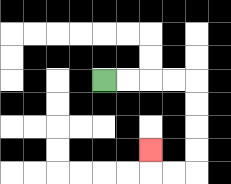{'start': '[4, 3]', 'end': '[6, 6]', 'path_directions': 'R,R,R,R,D,D,D,D,L,L,U', 'path_coordinates': '[[4, 3], [5, 3], [6, 3], [7, 3], [8, 3], [8, 4], [8, 5], [8, 6], [8, 7], [7, 7], [6, 7], [6, 6]]'}